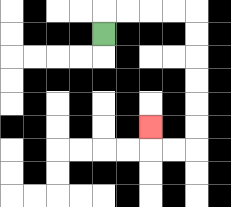{'start': '[4, 1]', 'end': '[6, 5]', 'path_directions': 'U,R,R,R,R,D,D,D,D,D,D,L,L,U', 'path_coordinates': '[[4, 1], [4, 0], [5, 0], [6, 0], [7, 0], [8, 0], [8, 1], [8, 2], [8, 3], [8, 4], [8, 5], [8, 6], [7, 6], [6, 6], [6, 5]]'}